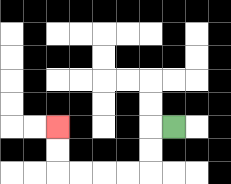{'start': '[7, 5]', 'end': '[2, 5]', 'path_directions': 'L,D,D,L,L,L,L,U,U', 'path_coordinates': '[[7, 5], [6, 5], [6, 6], [6, 7], [5, 7], [4, 7], [3, 7], [2, 7], [2, 6], [2, 5]]'}